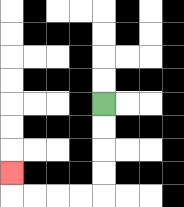{'start': '[4, 4]', 'end': '[0, 7]', 'path_directions': 'D,D,D,D,L,L,L,L,U', 'path_coordinates': '[[4, 4], [4, 5], [4, 6], [4, 7], [4, 8], [3, 8], [2, 8], [1, 8], [0, 8], [0, 7]]'}